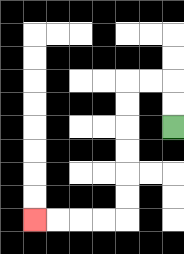{'start': '[7, 5]', 'end': '[1, 9]', 'path_directions': 'U,U,L,L,D,D,D,D,D,D,L,L,L,L', 'path_coordinates': '[[7, 5], [7, 4], [7, 3], [6, 3], [5, 3], [5, 4], [5, 5], [5, 6], [5, 7], [5, 8], [5, 9], [4, 9], [3, 9], [2, 9], [1, 9]]'}